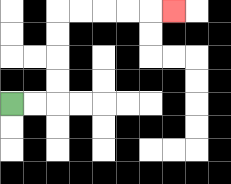{'start': '[0, 4]', 'end': '[7, 0]', 'path_directions': 'R,R,U,U,U,U,R,R,R,R,R', 'path_coordinates': '[[0, 4], [1, 4], [2, 4], [2, 3], [2, 2], [2, 1], [2, 0], [3, 0], [4, 0], [5, 0], [6, 0], [7, 0]]'}